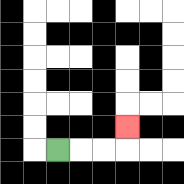{'start': '[2, 6]', 'end': '[5, 5]', 'path_directions': 'R,R,R,U', 'path_coordinates': '[[2, 6], [3, 6], [4, 6], [5, 6], [5, 5]]'}